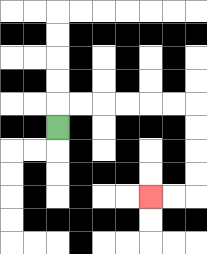{'start': '[2, 5]', 'end': '[6, 8]', 'path_directions': 'U,R,R,R,R,R,R,D,D,D,D,L,L', 'path_coordinates': '[[2, 5], [2, 4], [3, 4], [4, 4], [5, 4], [6, 4], [7, 4], [8, 4], [8, 5], [8, 6], [8, 7], [8, 8], [7, 8], [6, 8]]'}